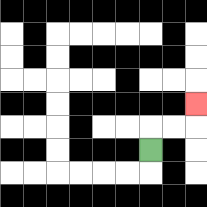{'start': '[6, 6]', 'end': '[8, 4]', 'path_directions': 'U,R,R,U', 'path_coordinates': '[[6, 6], [6, 5], [7, 5], [8, 5], [8, 4]]'}